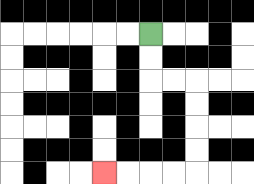{'start': '[6, 1]', 'end': '[4, 7]', 'path_directions': 'D,D,R,R,D,D,D,D,L,L,L,L', 'path_coordinates': '[[6, 1], [6, 2], [6, 3], [7, 3], [8, 3], [8, 4], [8, 5], [8, 6], [8, 7], [7, 7], [6, 7], [5, 7], [4, 7]]'}